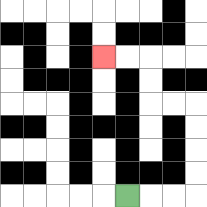{'start': '[5, 8]', 'end': '[4, 2]', 'path_directions': 'R,R,R,U,U,U,U,L,L,U,U,L,L', 'path_coordinates': '[[5, 8], [6, 8], [7, 8], [8, 8], [8, 7], [8, 6], [8, 5], [8, 4], [7, 4], [6, 4], [6, 3], [6, 2], [5, 2], [4, 2]]'}